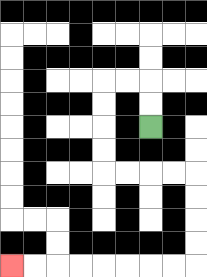{'start': '[6, 5]', 'end': '[0, 11]', 'path_directions': 'U,U,L,L,D,D,D,D,R,R,R,R,D,D,D,D,L,L,L,L,L,L,L,L', 'path_coordinates': '[[6, 5], [6, 4], [6, 3], [5, 3], [4, 3], [4, 4], [4, 5], [4, 6], [4, 7], [5, 7], [6, 7], [7, 7], [8, 7], [8, 8], [8, 9], [8, 10], [8, 11], [7, 11], [6, 11], [5, 11], [4, 11], [3, 11], [2, 11], [1, 11], [0, 11]]'}